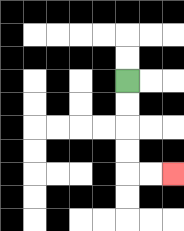{'start': '[5, 3]', 'end': '[7, 7]', 'path_directions': 'D,D,D,D,R,R', 'path_coordinates': '[[5, 3], [5, 4], [5, 5], [5, 6], [5, 7], [6, 7], [7, 7]]'}